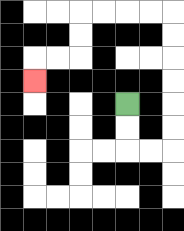{'start': '[5, 4]', 'end': '[1, 3]', 'path_directions': 'D,D,R,R,U,U,U,U,U,U,L,L,L,L,D,D,L,L,D', 'path_coordinates': '[[5, 4], [5, 5], [5, 6], [6, 6], [7, 6], [7, 5], [7, 4], [7, 3], [7, 2], [7, 1], [7, 0], [6, 0], [5, 0], [4, 0], [3, 0], [3, 1], [3, 2], [2, 2], [1, 2], [1, 3]]'}